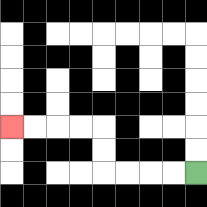{'start': '[8, 7]', 'end': '[0, 5]', 'path_directions': 'L,L,L,L,U,U,L,L,L,L', 'path_coordinates': '[[8, 7], [7, 7], [6, 7], [5, 7], [4, 7], [4, 6], [4, 5], [3, 5], [2, 5], [1, 5], [0, 5]]'}